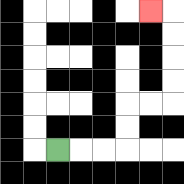{'start': '[2, 6]', 'end': '[6, 0]', 'path_directions': 'R,R,R,U,U,R,R,U,U,U,U,L', 'path_coordinates': '[[2, 6], [3, 6], [4, 6], [5, 6], [5, 5], [5, 4], [6, 4], [7, 4], [7, 3], [7, 2], [7, 1], [7, 0], [6, 0]]'}